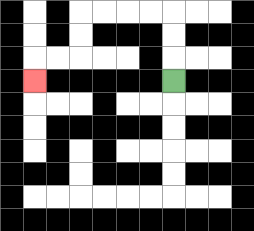{'start': '[7, 3]', 'end': '[1, 3]', 'path_directions': 'U,U,U,L,L,L,L,D,D,L,L,D', 'path_coordinates': '[[7, 3], [7, 2], [7, 1], [7, 0], [6, 0], [5, 0], [4, 0], [3, 0], [3, 1], [3, 2], [2, 2], [1, 2], [1, 3]]'}